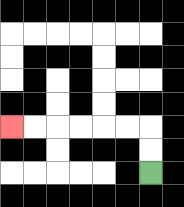{'start': '[6, 7]', 'end': '[0, 5]', 'path_directions': 'U,U,L,L,L,L,L,L', 'path_coordinates': '[[6, 7], [6, 6], [6, 5], [5, 5], [4, 5], [3, 5], [2, 5], [1, 5], [0, 5]]'}